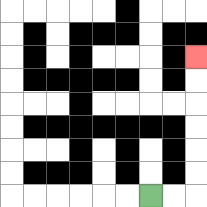{'start': '[6, 8]', 'end': '[8, 2]', 'path_directions': 'R,R,U,U,U,U,U,U', 'path_coordinates': '[[6, 8], [7, 8], [8, 8], [8, 7], [8, 6], [8, 5], [8, 4], [8, 3], [8, 2]]'}